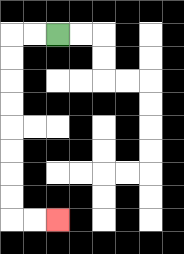{'start': '[2, 1]', 'end': '[2, 9]', 'path_directions': 'L,L,D,D,D,D,D,D,D,D,R,R', 'path_coordinates': '[[2, 1], [1, 1], [0, 1], [0, 2], [0, 3], [0, 4], [0, 5], [0, 6], [0, 7], [0, 8], [0, 9], [1, 9], [2, 9]]'}